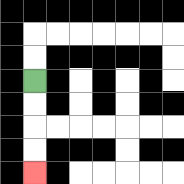{'start': '[1, 3]', 'end': '[1, 7]', 'path_directions': 'D,D,D,D', 'path_coordinates': '[[1, 3], [1, 4], [1, 5], [1, 6], [1, 7]]'}